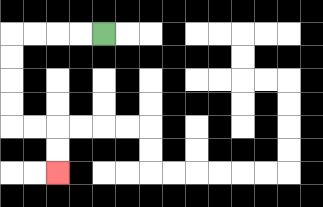{'start': '[4, 1]', 'end': '[2, 7]', 'path_directions': 'L,L,L,L,D,D,D,D,R,R,D,D', 'path_coordinates': '[[4, 1], [3, 1], [2, 1], [1, 1], [0, 1], [0, 2], [0, 3], [0, 4], [0, 5], [1, 5], [2, 5], [2, 6], [2, 7]]'}